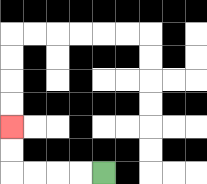{'start': '[4, 7]', 'end': '[0, 5]', 'path_directions': 'L,L,L,L,U,U', 'path_coordinates': '[[4, 7], [3, 7], [2, 7], [1, 7], [0, 7], [0, 6], [0, 5]]'}